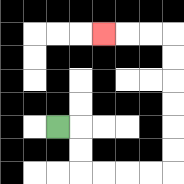{'start': '[2, 5]', 'end': '[4, 1]', 'path_directions': 'R,D,D,R,R,R,R,U,U,U,U,U,U,L,L,L', 'path_coordinates': '[[2, 5], [3, 5], [3, 6], [3, 7], [4, 7], [5, 7], [6, 7], [7, 7], [7, 6], [7, 5], [7, 4], [7, 3], [7, 2], [7, 1], [6, 1], [5, 1], [4, 1]]'}